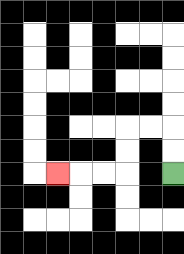{'start': '[7, 7]', 'end': '[2, 7]', 'path_directions': 'U,U,L,L,D,D,L,L,L', 'path_coordinates': '[[7, 7], [7, 6], [7, 5], [6, 5], [5, 5], [5, 6], [5, 7], [4, 7], [3, 7], [2, 7]]'}